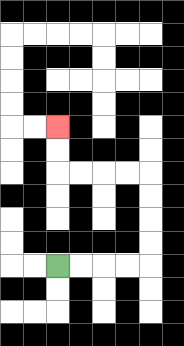{'start': '[2, 11]', 'end': '[2, 5]', 'path_directions': 'R,R,R,R,U,U,U,U,L,L,L,L,U,U', 'path_coordinates': '[[2, 11], [3, 11], [4, 11], [5, 11], [6, 11], [6, 10], [6, 9], [6, 8], [6, 7], [5, 7], [4, 7], [3, 7], [2, 7], [2, 6], [2, 5]]'}